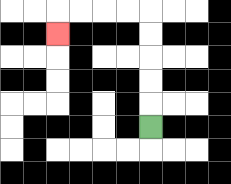{'start': '[6, 5]', 'end': '[2, 1]', 'path_directions': 'U,U,U,U,U,L,L,L,L,D', 'path_coordinates': '[[6, 5], [6, 4], [6, 3], [6, 2], [6, 1], [6, 0], [5, 0], [4, 0], [3, 0], [2, 0], [2, 1]]'}